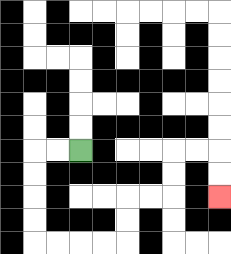{'start': '[3, 6]', 'end': '[9, 8]', 'path_directions': 'L,L,D,D,D,D,R,R,R,R,U,U,R,R,U,U,R,R,D,D', 'path_coordinates': '[[3, 6], [2, 6], [1, 6], [1, 7], [1, 8], [1, 9], [1, 10], [2, 10], [3, 10], [4, 10], [5, 10], [5, 9], [5, 8], [6, 8], [7, 8], [7, 7], [7, 6], [8, 6], [9, 6], [9, 7], [9, 8]]'}